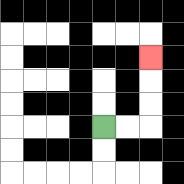{'start': '[4, 5]', 'end': '[6, 2]', 'path_directions': 'R,R,U,U,U', 'path_coordinates': '[[4, 5], [5, 5], [6, 5], [6, 4], [6, 3], [6, 2]]'}